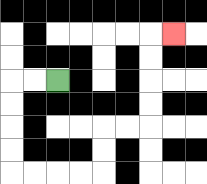{'start': '[2, 3]', 'end': '[7, 1]', 'path_directions': 'L,L,D,D,D,D,R,R,R,R,U,U,R,R,U,U,U,U,R', 'path_coordinates': '[[2, 3], [1, 3], [0, 3], [0, 4], [0, 5], [0, 6], [0, 7], [1, 7], [2, 7], [3, 7], [4, 7], [4, 6], [4, 5], [5, 5], [6, 5], [6, 4], [6, 3], [6, 2], [6, 1], [7, 1]]'}